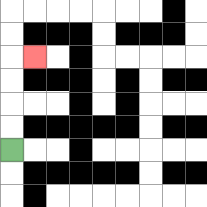{'start': '[0, 6]', 'end': '[1, 2]', 'path_directions': 'U,U,U,U,R', 'path_coordinates': '[[0, 6], [0, 5], [0, 4], [0, 3], [0, 2], [1, 2]]'}